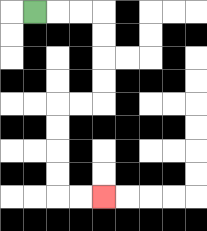{'start': '[1, 0]', 'end': '[4, 8]', 'path_directions': 'R,R,R,D,D,D,D,L,L,D,D,D,D,R,R', 'path_coordinates': '[[1, 0], [2, 0], [3, 0], [4, 0], [4, 1], [4, 2], [4, 3], [4, 4], [3, 4], [2, 4], [2, 5], [2, 6], [2, 7], [2, 8], [3, 8], [4, 8]]'}